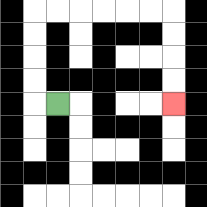{'start': '[2, 4]', 'end': '[7, 4]', 'path_directions': 'L,U,U,U,U,R,R,R,R,R,R,D,D,D,D', 'path_coordinates': '[[2, 4], [1, 4], [1, 3], [1, 2], [1, 1], [1, 0], [2, 0], [3, 0], [4, 0], [5, 0], [6, 0], [7, 0], [7, 1], [7, 2], [7, 3], [7, 4]]'}